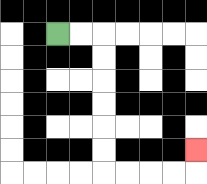{'start': '[2, 1]', 'end': '[8, 6]', 'path_directions': 'R,R,D,D,D,D,D,D,R,R,R,R,U', 'path_coordinates': '[[2, 1], [3, 1], [4, 1], [4, 2], [4, 3], [4, 4], [4, 5], [4, 6], [4, 7], [5, 7], [6, 7], [7, 7], [8, 7], [8, 6]]'}